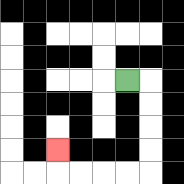{'start': '[5, 3]', 'end': '[2, 6]', 'path_directions': 'R,D,D,D,D,L,L,L,L,U', 'path_coordinates': '[[5, 3], [6, 3], [6, 4], [6, 5], [6, 6], [6, 7], [5, 7], [4, 7], [3, 7], [2, 7], [2, 6]]'}